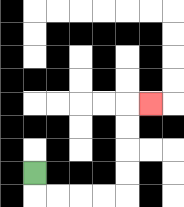{'start': '[1, 7]', 'end': '[6, 4]', 'path_directions': 'D,R,R,R,R,U,U,U,U,R', 'path_coordinates': '[[1, 7], [1, 8], [2, 8], [3, 8], [4, 8], [5, 8], [5, 7], [5, 6], [5, 5], [5, 4], [6, 4]]'}